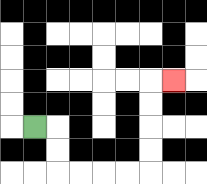{'start': '[1, 5]', 'end': '[7, 3]', 'path_directions': 'R,D,D,R,R,R,R,U,U,U,U,R', 'path_coordinates': '[[1, 5], [2, 5], [2, 6], [2, 7], [3, 7], [4, 7], [5, 7], [6, 7], [6, 6], [6, 5], [6, 4], [6, 3], [7, 3]]'}